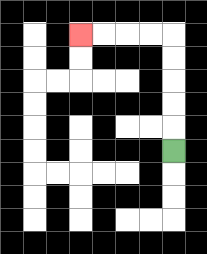{'start': '[7, 6]', 'end': '[3, 1]', 'path_directions': 'U,U,U,U,U,L,L,L,L', 'path_coordinates': '[[7, 6], [7, 5], [7, 4], [7, 3], [7, 2], [7, 1], [6, 1], [5, 1], [4, 1], [3, 1]]'}